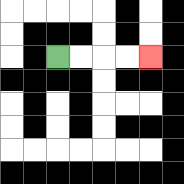{'start': '[2, 2]', 'end': '[6, 2]', 'path_directions': 'R,R,R,R', 'path_coordinates': '[[2, 2], [3, 2], [4, 2], [5, 2], [6, 2]]'}